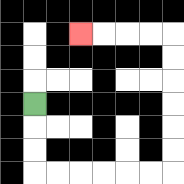{'start': '[1, 4]', 'end': '[3, 1]', 'path_directions': 'D,D,D,R,R,R,R,R,R,U,U,U,U,U,U,L,L,L,L', 'path_coordinates': '[[1, 4], [1, 5], [1, 6], [1, 7], [2, 7], [3, 7], [4, 7], [5, 7], [6, 7], [7, 7], [7, 6], [7, 5], [7, 4], [7, 3], [7, 2], [7, 1], [6, 1], [5, 1], [4, 1], [3, 1]]'}